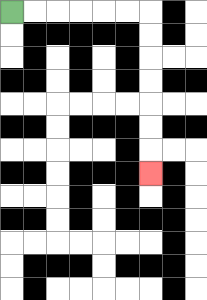{'start': '[0, 0]', 'end': '[6, 7]', 'path_directions': 'R,R,R,R,R,R,D,D,D,D,D,D,D', 'path_coordinates': '[[0, 0], [1, 0], [2, 0], [3, 0], [4, 0], [5, 0], [6, 0], [6, 1], [6, 2], [6, 3], [6, 4], [6, 5], [6, 6], [6, 7]]'}